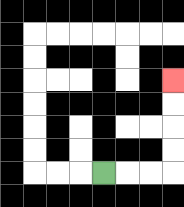{'start': '[4, 7]', 'end': '[7, 3]', 'path_directions': 'R,R,R,U,U,U,U', 'path_coordinates': '[[4, 7], [5, 7], [6, 7], [7, 7], [7, 6], [7, 5], [7, 4], [7, 3]]'}